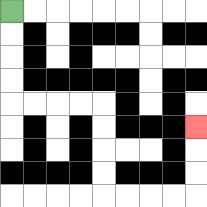{'start': '[0, 0]', 'end': '[8, 5]', 'path_directions': 'D,D,D,D,R,R,R,R,D,D,D,D,R,R,R,R,U,U,U', 'path_coordinates': '[[0, 0], [0, 1], [0, 2], [0, 3], [0, 4], [1, 4], [2, 4], [3, 4], [4, 4], [4, 5], [4, 6], [4, 7], [4, 8], [5, 8], [6, 8], [7, 8], [8, 8], [8, 7], [8, 6], [8, 5]]'}